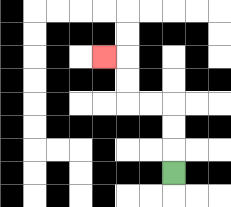{'start': '[7, 7]', 'end': '[4, 2]', 'path_directions': 'U,U,U,L,L,U,U,L', 'path_coordinates': '[[7, 7], [7, 6], [7, 5], [7, 4], [6, 4], [5, 4], [5, 3], [5, 2], [4, 2]]'}